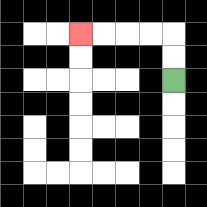{'start': '[7, 3]', 'end': '[3, 1]', 'path_directions': 'U,U,L,L,L,L', 'path_coordinates': '[[7, 3], [7, 2], [7, 1], [6, 1], [5, 1], [4, 1], [3, 1]]'}